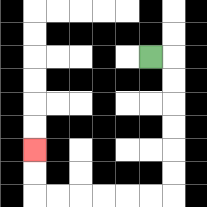{'start': '[6, 2]', 'end': '[1, 6]', 'path_directions': 'R,D,D,D,D,D,D,L,L,L,L,L,L,U,U', 'path_coordinates': '[[6, 2], [7, 2], [7, 3], [7, 4], [7, 5], [7, 6], [7, 7], [7, 8], [6, 8], [5, 8], [4, 8], [3, 8], [2, 8], [1, 8], [1, 7], [1, 6]]'}